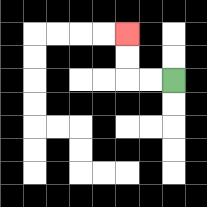{'start': '[7, 3]', 'end': '[5, 1]', 'path_directions': 'L,L,U,U', 'path_coordinates': '[[7, 3], [6, 3], [5, 3], [5, 2], [5, 1]]'}